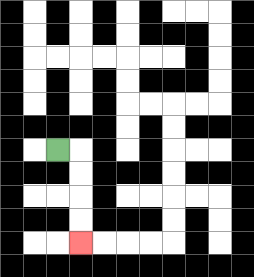{'start': '[2, 6]', 'end': '[3, 10]', 'path_directions': 'R,D,D,D,D', 'path_coordinates': '[[2, 6], [3, 6], [3, 7], [3, 8], [3, 9], [3, 10]]'}